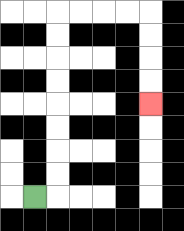{'start': '[1, 8]', 'end': '[6, 4]', 'path_directions': 'R,U,U,U,U,U,U,U,U,R,R,R,R,D,D,D,D', 'path_coordinates': '[[1, 8], [2, 8], [2, 7], [2, 6], [2, 5], [2, 4], [2, 3], [2, 2], [2, 1], [2, 0], [3, 0], [4, 0], [5, 0], [6, 0], [6, 1], [6, 2], [6, 3], [6, 4]]'}